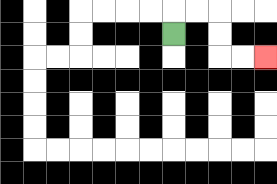{'start': '[7, 1]', 'end': '[11, 2]', 'path_directions': 'U,R,R,D,D,R,R', 'path_coordinates': '[[7, 1], [7, 0], [8, 0], [9, 0], [9, 1], [9, 2], [10, 2], [11, 2]]'}